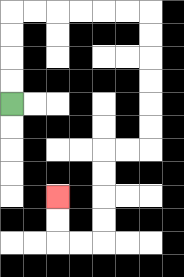{'start': '[0, 4]', 'end': '[2, 8]', 'path_directions': 'U,U,U,U,R,R,R,R,R,R,D,D,D,D,D,D,L,L,D,D,D,D,L,L,U,U', 'path_coordinates': '[[0, 4], [0, 3], [0, 2], [0, 1], [0, 0], [1, 0], [2, 0], [3, 0], [4, 0], [5, 0], [6, 0], [6, 1], [6, 2], [6, 3], [6, 4], [6, 5], [6, 6], [5, 6], [4, 6], [4, 7], [4, 8], [4, 9], [4, 10], [3, 10], [2, 10], [2, 9], [2, 8]]'}